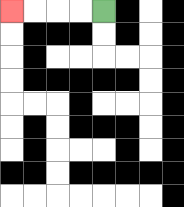{'start': '[4, 0]', 'end': '[0, 0]', 'path_directions': 'L,L,L,L', 'path_coordinates': '[[4, 0], [3, 0], [2, 0], [1, 0], [0, 0]]'}